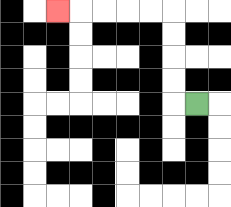{'start': '[8, 4]', 'end': '[2, 0]', 'path_directions': 'L,U,U,U,U,L,L,L,L,L', 'path_coordinates': '[[8, 4], [7, 4], [7, 3], [7, 2], [7, 1], [7, 0], [6, 0], [5, 0], [4, 0], [3, 0], [2, 0]]'}